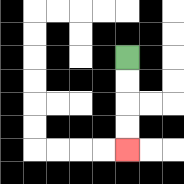{'start': '[5, 2]', 'end': '[5, 6]', 'path_directions': 'D,D,D,D', 'path_coordinates': '[[5, 2], [5, 3], [5, 4], [5, 5], [5, 6]]'}